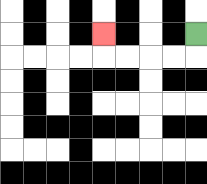{'start': '[8, 1]', 'end': '[4, 1]', 'path_directions': 'D,L,L,L,L,U', 'path_coordinates': '[[8, 1], [8, 2], [7, 2], [6, 2], [5, 2], [4, 2], [4, 1]]'}